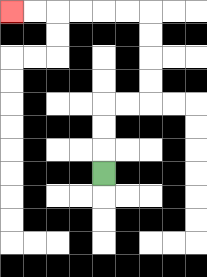{'start': '[4, 7]', 'end': '[0, 0]', 'path_directions': 'U,U,U,R,R,U,U,U,U,L,L,L,L,L,L', 'path_coordinates': '[[4, 7], [4, 6], [4, 5], [4, 4], [5, 4], [6, 4], [6, 3], [6, 2], [6, 1], [6, 0], [5, 0], [4, 0], [3, 0], [2, 0], [1, 0], [0, 0]]'}